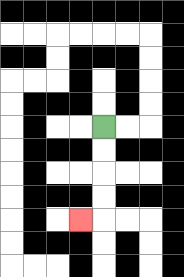{'start': '[4, 5]', 'end': '[3, 9]', 'path_directions': 'D,D,D,D,L', 'path_coordinates': '[[4, 5], [4, 6], [4, 7], [4, 8], [4, 9], [3, 9]]'}